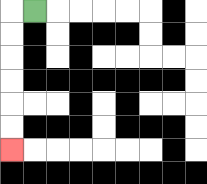{'start': '[1, 0]', 'end': '[0, 6]', 'path_directions': 'L,D,D,D,D,D,D', 'path_coordinates': '[[1, 0], [0, 0], [0, 1], [0, 2], [0, 3], [0, 4], [0, 5], [0, 6]]'}